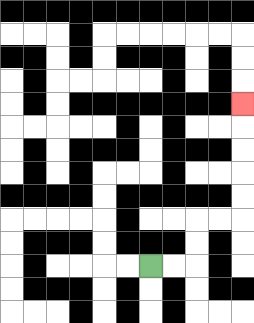{'start': '[6, 11]', 'end': '[10, 4]', 'path_directions': 'R,R,U,U,R,R,U,U,U,U,U', 'path_coordinates': '[[6, 11], [7, 11], [8, 11], [8, 10], [8, 9], [9, 9], [10, 9], [10, 8], [10, 7], [10, 6], [10, 5], [10, 4]]'}